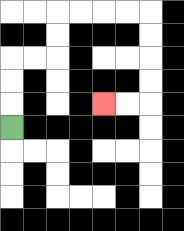{'start': '[0, 5]', 'end': '[4, 4]', 'path_directions': 'U,U,U,R,R,U,U,R,R,R,R,D,D,D,D,L,L', 'path_coordinates': '[[0, 5], [0, 4], [0, 3], [0, 2], [1, 2], [2, 2], [2, 1], [2, 0], [3, 0], [4, 0], [5, 0], [6, 0], [6, 1], [6, 2], [6, 3], [6, 4], [5, 4], [4, 4]]'}